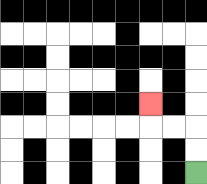{'start': '[8, 7]', 'end': '[6, 4]', 'path_directions': 'U,U,L,L,U', 'path_coordinates': '[[8, 7], [8, 6], [8, 5], [7, 5], [6, 5], [6, 4]]'}